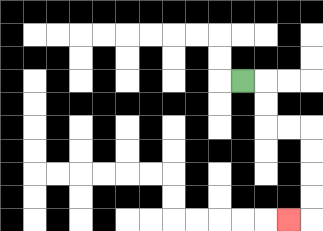{'start': '[10, 3]', 'end': '[12, 9]', 'path_directions': 'R,D,D,R,R,D,D,D,D,L', 'path_coordinates': '[[10, 3], [11, 3], [11, 4], [11, 5], [12, 5], [13, 5], [13, 6], [13, 7], [13, 8], [13, 9], [12, 9]]'}